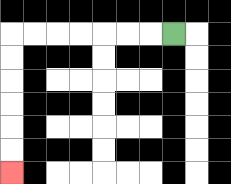{'start': '[7, 1]', 'end': '[0, 7]', 'path_directions': 'L,L,L,L,L,L,L,D,D,D,D,D,D', 'path_coordinates': '[[7, 1], [6, 1], [5, 1], [4, 1], [3, 1], [2, 1], [1, 1], [0, 1], [0, 2], [0, 3], [0, 4], [0, 5], [0, 6], [0, 7]]'}